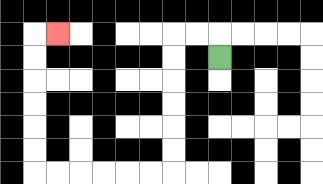{'start': '[9, 2]', 'end': '[2, 1]', 'path_directions': 'U,L,L,D,D,D,D,D,D,L,L,L,L,L,L,U,U,U,U,U,U,R', 'path_coordinates': '[[9, 2], [9, 1], [8, 1], [7, 1], [7, 2], [7, 3], [7, 4], [7, 5], [7, 6], [7, 7], [6, 7], [5, 7], [4, 7], [3, 7], [2, 7], [1, 7], [1, 6], [1, 5], [1, 4], [1, 3], [1, 2], [1, 1], [2, 1]]'}